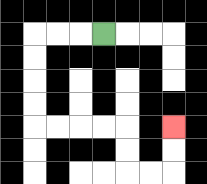{'start': '[4, 1]', 'end': '[7, 5]', 'path_directions': 'L,L,L,D,D,D,D,R,R,R,R,D,D,R,R,U,U', 'path_coordinates': '[[4, 1], [3, 1], [2, 1], [1, 1], [1, 2], [1, 3], [1, 4], [1, 5], [2, 5], [3, 5], [4, 5], [5, 5], [5, 6], [5, 7], [6, 7], [7, 7], [7, 6], [7, 5]]'}